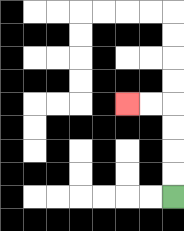{'start': '[7, 8]', 'end': '[5, 4]', 'path_directions': 'U,U,U,U,L,L', 'path_coordinates': '[[7, 8], [7, 7], [7, 6], [7, 5], [7, 4], [6, 4], [5, 4]]'}